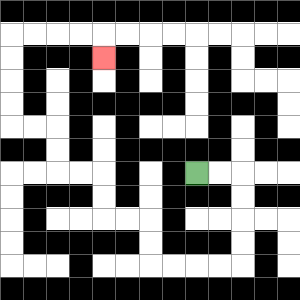{'start': '[8, 7]', 'end': '[4, 2]', 'path_directions': 'R,R,D,D,D,D,L,L,L,L,U,U,L,L,U,U,L,L,U,U,L,L,U,U,U,U,R,R,R,R,D', 'path_coordinates': '[[8, 7], [9, 7], [10, 7], [10, 8], [10, 9], [10, 10], [10, 11], [9, 11], [8, 11], [7, 11], [6, 11], [6, 10], [6, 9], [5, 9], [4, 9], [4, 8], [4, 7], [3, 7], [2, 7], [2, 6], [2, 5], [1, 5], [0, 5], [0, 4], [0, 3], [0, 2], [0, 1], [1, 1], [2, 1], [3, 1], [4, 1], [4, 2]]'}